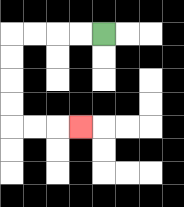{'start': '[4, 1]', 'end': '[3, 5]', 'path_directions': 'L,L,L,L,D,D,D,D,R,R,R', 'path_coordinates': '[[4, 1], [3, 1], [2, 1], [1, 1], [0, 1], [0, 2], [0, 3], [0, 4], [0, 5], [1, 5], [2, 5], [3, 5]]'}